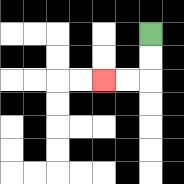{'start': '[6, 1]', 'end': '[4, 3]', 'path_directions': 'D,D,L,L', 'path_coordinates': '[[6, 1], [6, 2], [6, 3], [5, 3], [4, 3]]'}